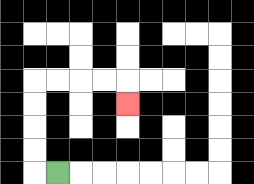{'start': '[2, 7]', 'end': '[5, 4]', 'path_directions': 'L,U,U,U,U,R,R,R,R,D', 'path_coordinates': '[[2, 7], [1, 7], [1, 6], [1, 5], [1, 4], [1, 3], [2, 3], [3, 3], [4, 3], [5, 3], [5, 4]]'}